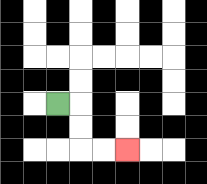{'start': '[2, 4]', 'end': '[5, 6]', 'path_directions': 'R,D,D,R,R', 'path_coordinates': '[[2, 4], [3, 4], [3, 5], [3, 6], [4, 6], [5, 6]]'}